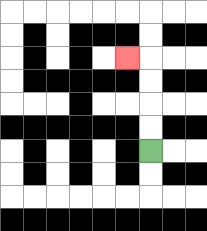{'start': '[6, 6]', 'end': '[5, 2]', 'path_directions': 'U,U,U,U,L', 'path_coordinates': '[[6, 6], [6, 5], [6, 4], [6, 3], [6, 2], [5, 2]]'}